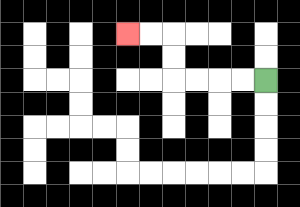{'start': '[11, 3]', 'end': '[5, 1]', 'path_directions': 'L,L,L,L,U,U,L,L', 'path_coordinates': '[[11, 3], [10, 3], [9, 3], [8, 3], [7, 3], [7, 2], [7, 1], [6, 1], [5, 1]]'}